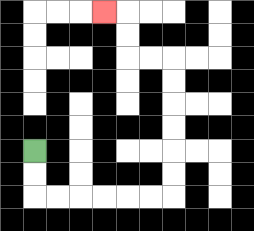{'start': '[1, 6]', 'end': '[4, 0]', 'path_directions': 'D,D,R,R,R,R,R,R,U,U,U,U,U,U,L,L,U,U,L', 'path_coordinates': '[[1, 6], [1, 7], [1, 8], [2, 8], [3, 8], [4, 8], [5, 8], [6, 8], [7, 8], [7, 7], [7, 6], [7, 5], [7, 4], [7, 3], [7, 2], [6, 2], [5, 2], [5, 1], [5, 0], [4, 0]]'}